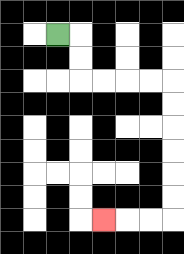{'start': '[2, 1]', 'end': '[4, 9]', 'path_directions': 'R,D,D,R,R,R,R,D,D,D,D,D,D,L,L,L', 'path_coordinates': '[[2, 1], [3, 1], [3, 2], [3, 3], [4, 3], [5, 3], [6, 3], [7, 3], [7, 4], [7, 5], [7, 6], [7, 7], [7, 8], [7, 9], [6, 9], [5, 9], [4, 9]]'}